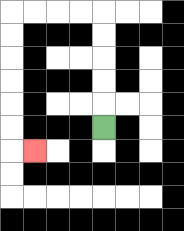{'start': '[4, 5]', 'end': '[1, 6]', 'path_directions': 'U,U,U,U,U,L,L,L,L,D,D,D,D,D,D,R', 'path_coordinates': '[[4, 5], [4, 4], [4, 3], [4, 2], [4, 1], [4, 0], [3, 0], [2, 0], [1, 0], [0, 0], [0, 1], [0, 2], [0, 3], [0, 4], [0, 5], [0, 6], [1, 6]]'}